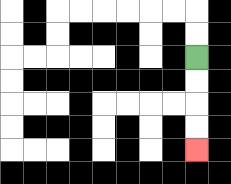{'start': '[8, 2]', 'end': '[8, 6]', 'path_directions': 'D,D,D,D', 'path_coordinates': '[[8, 2], [8, 3], [8, 4], [8, 5], [8, 6]]'}